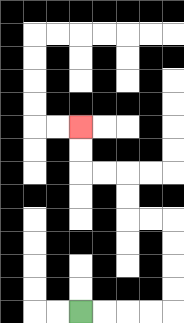{'start': '[3, 13]', 'end': '[3, 5]', 'path_directions': 'R,R,R,R,U,U,U,U,L,L,U,U,L,L,U,U', 'path_coordinates': '[[3, 13], [4, 13], [5, 13], [6, 13], [7, 13], [7, 12], [7, 11], [7, 10], [7, 9], [6, 9], [5, 9], [5, 8], [5, 7], [4, 7], [3, 7], [3, 6], [3, 5]]'}